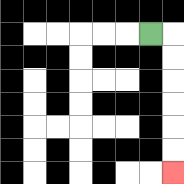{'start': '[6, 1]', 'end': '[7, 7]', 'path_directions': 'R,D,D,D,D,D,D', 'path_coordinates': '[[6, 1], [7, 1], [7, 2], [7, 3], [7, 4], [7, 5], [7, 6], [7, 7]]'}